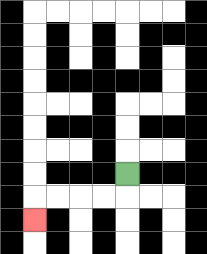{'start': '[5, 7]', 'end': '[1, 9]', 'path_directions': 'D,L,L,L,L,D', 'path_coordinates': '[[5, 7], [5, 8], [4, 8], [3, 8], [2, 8], [1, 8], [1, 9]]'}